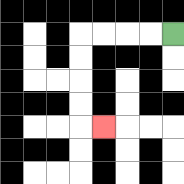{'start': '[7, 1]', 'end': '[4, 5]', 'path_directions': 'L,L,L,L,D,D,D,D,R', 'path_coordinates': '[[7, 1], [6, 1], [5, 1], [4, 1], [3, 1], [3, 2], [3, 3], [3, 4], [3, 5], [4, 5]]'}